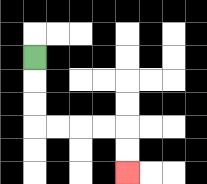{'start': '[1, 2]', 'end': '[5, 7]', 'path_directions': 'D,D,D,R,R,R,R,D,D', 'path_coordinates': '[[1, 2], [1, 3], [1, 4], [1, 5], [2, 5], [3, 5], [4, 5], [5, 5], [5, 6], [5, 7]]'}